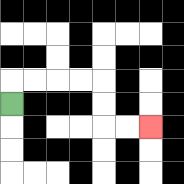{'start': '[0, 4]', 'end': '[6, 5]', 'path_directions': 'U,R,R,R,R,D,D,R,R', 'path_coordinates': '[[0, 4], [0, 3], [1, 3], [2, 3], [3, 3], [4, 3], [4, 4], [4, 5], [5, 5], [6, 5]]'}